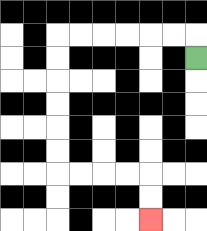{'start': '[8, 2]', 'end': '[6, 9]', 'path_directions': 'U,L,L,L,L,L,L,D,D,D,D,D,D,R,R,R,R,D,D', 'path_coordinates': '[[8, 2], [8, 1], [7, 1], [6, 1], [5, 1], [4, 1], [3, 1], [2, 1], [2, 2], [2, 3], [2, 4], [2, 5], [2, 6], [2, 7], [3, 7], [4, 7], [5, 7], [6, 7], [6, 8], [6, 9]]'}